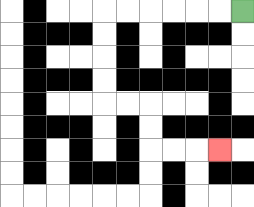{'start': '[10, 0]', 'end': '[9, 6]', 'path_directions': 'L,L,L,L,L,L,D,D,D,D,R,R,D,D,R,R,R', 'path_coordinates': '[[10, 0], [9, 0], [8, 0], [7, 0], [6, 0], [5, 0], [4, 0], [4, 1], [4, 2], [4, 3], [4, 4], [5, 4], [6, 4], [6, 5], [6, 6], [7, 6], [8, 6], [9, 6]]'}